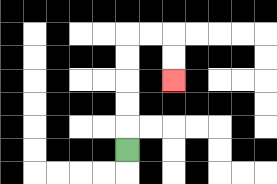{'start': '[5, 6]', 'end': '[7, 3]', 'path_directions': 'U,U,U,U,U,R,R,D,D', 'path_coordinates': '[[5, 6], [5, 5], [5, 4], [5, 3], [5, 2], [5, 1], [6, 1], [7, 1], [7, 2], [7, 3]]'}